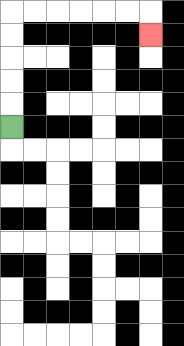{'start': '[0, 5]', 'end': '[6, 1]', 'path_directions': 'U,U,U,U,U,R,R,R,R,R,R,D', 'path_coordinates': '[[0, 5], [0, 4], [0, 3], [0, 2], [0, 1], [0, 0], [1, 0], [2, 0], [3, 0], [4, 0], [5, 0], [6, 0], [6, 1]]'}